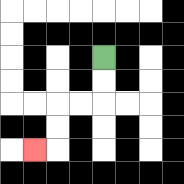{'start': '[4, 2]', 'end': '[1, 6]', 'path_directions': 'D,D,L,L,D,D,L', 'path_coordinates': '[[4, 2], [4, 3], [4, 4], [3, 4], [2, 4], [2, 5], [2, 6], [1, 6]]'}